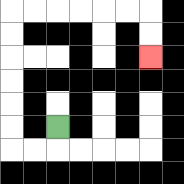{'start': '[2, 5]', 'end': '[6, 2]', 'path_directions': 'D,L,L,U,U,U,U,U,U,R,R,R,R,R,R,D,D', 'path_coordinates': '[[2, 5], [2, 6], [1, 6], [0, 6], [0, 5], [0, 4], [0, 3], [0, 2], [0, 1], [0, 0], [1, 0], [2, 0], [3, 0], [4, 0], [5, 0], [6, 0], [6, 1], [6, 2]]'}